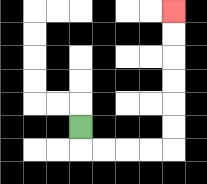{'start': '[3, 5]', 'end': '[7, 0]', 'path_directions': 'D,R,R,R,R,U,U,U,U,U,U', 'path_coordinates': '[[3, 5], [3, 6], [4, 6], [5, 6], [6, 6], [7, 6], [7, 5], [7, 4], [7, 3], [7, 2], [7, 1], [7, 0]]'}